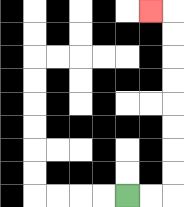{'start': '[5, 8]', 'end': '[6, 0]', 'path_directions': 'R,R,U,U,U,U,U,U,U,U,L', 'path_coordinates': '[[5, 8], [6, 8], [7, 8], [7, 7], [7, 6], [7, 5], [7, 4], [7, 3], [7, 2], [7, 1], [7, 0], [6, 0]]'}